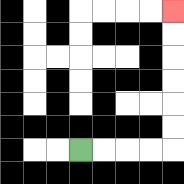{'start': '[3, 6]', 'end': '[7, 0]', 'path_directions': 'R,R,R,R,U,U,U,U,U,U', 'path_coordinates': '[[3, 6], [4, 6], [5, 6], [6, 6], [7, 6], [7, 5], [7, 4], [7, 3], [7, 2], [7, 1], [7, 0]]'}